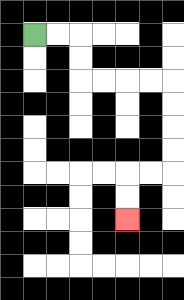{'start': '[1, 1]', 'end': '[5, 9]', 'path_directions': 'R,R,D,D,R,R,R,R,D,D,D,D,L,L,D,D', 'path_coordinates': '[[1, 1], [2, 1], [3, 1], [3, 2], [3, 3], [4, 3], [5, 3], [6, 3], [7, 3], [7, 4], [7, 5], [7, 6], [7, 7], [6, 7], [5, 7], [5, 8], [5, 9]]'}